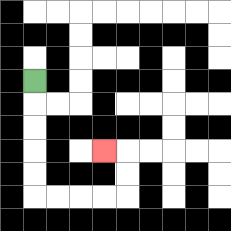{'start': '[1, 3]', 'end': '[4, 6]', 'path_directions': 'D,D,D,D,D,R,R,R,R,U,U,L', 'path_coordinates': '[[1, 3], [1, 4], [1, 5], [1, 6], [1, 7], [1, 8], [2, 8], [3, 8], [4, 8], [5, 8], [5, 7], [5, 6], [4, 6]]'}